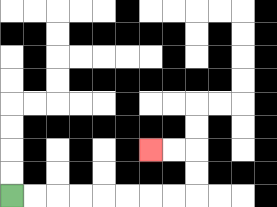{'start': '[0, 8]', 'end': '[6, 6]', 'path_directions': 'R,R,R,R,R,R,R,R,U,U,L,L', 'path_coordinates': '[[0, 8], [1, 8], [2, 8], [3, 8], [4, 8], [5, 8], [6, 8], [7, 8], [8, 8], [8, 7], [8, 6], [7, 6], [6, 6]]'}